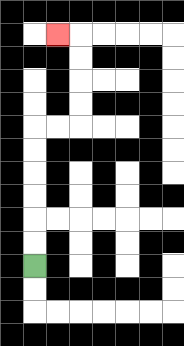{'start': '[1, 11]', 'end': '[2, 1]', 'path_directions': 'U,U,U,U,U,U,R,R,U,U,U,U,L', 'path_coordinates': '[[1, 11], [1, 10], [1, 9], [1, 8], [1, 7], [1, 6], [1, 5], [2, 5], [3, 5], [3, 4], [3, 3], [3, 2], [3, 1], [2, 1]]'}